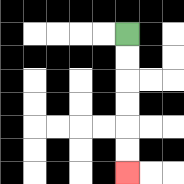{'start': '[5, 1]', 'end': '[5, 7]', 'path_directions': 'D,D,D,D,D,D', 'path_coordinates': '[[5, 1], [5, 2], [5, 3], [5, 4], [5, 5], [5, 6], [5, 7]]'}